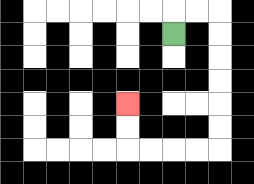{'start': '[7, 1]', 'end': '[5, 4]', 'path_directions': 'U,R,R,D,D,D,D,D,D,L,L,L,L,U,U', 'path_coordinates': '[[7, 1], [7, 0], [8, 0], [9, 0], [9, 1], [9, 2], [9, 3], [9, 4], [9, 5], [9, 6], [8, 6], [7, 6], [6, 6], [5, 6], [5, 5], [5, 4]]'}